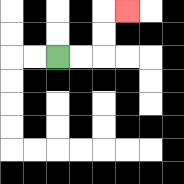{'start': '[2, 2]', 'end': '[5, 0]', 'path_directions': 'R,R,U,U,R', 'path_coordinates': '[[2, 2], [3, 2], [4, 2], [4, 1], [4, 0], [5, 0]]'}